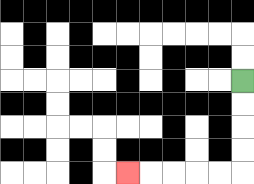{'start': '[10, 3]', 'end': '[5, 7]', 'path_directions': 'D,D,D,D,L,L,L,L,L', 'path_coordinates': '[[10, 3], [10, 4], [10, 5], [10, 6], [10, 7], [9, 7], [8, 7], [7, 7], [6, 7], [5, 7]]'}